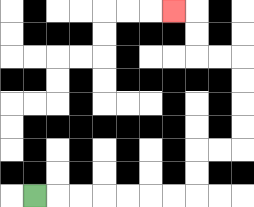{'start': '[1, 8]', 'end': '[7, 0]', 'path_directions': 'R,R,R,R,R,R,R,U,U,R,R,U,U,U,U,L,L,U,U,L', 'path_coordinates': '[[1, 8], [2, 8], [3, 8], [4, 8], [5, 8], [6, 8], [7, 8], [8, 8], [8, 7], [8, 6], [9, 6], [10, 6], [10, 5], [10, 4], [10, 3], [10, 2], [9, 2], [8, 2], [8, 1], [8, 0], [7, 0]]'}